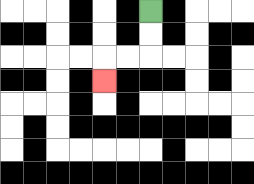{'start': '[6, 0]', 'end': '[4, 3]', 'path_directions': 'D,D,L,L,D', 'path_coordinates': '[[6, 0], [6, 1], [6, 2], [5, 2], [4, 2], [4, 3]]'}